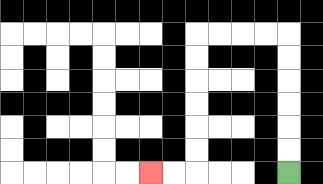{'start': '[12, 7]', 'end': '[6, 7]', 'path_directions': 'U,U,U,U,U,U,L,L,L,L,D,D,D,D,D,D,L,L', 'path_coordinates': '[[12, 7], [12, 6], [12, 5], [12, 4], [12, 3], [12, 2], [12, 1], [11, 1], [10, 1], [9, 1], [8, 1], [8, 2], [8, 3], [8, 4], [8, 5], [8, 6], [8, 7], [7, 7], [6, 7]]'}